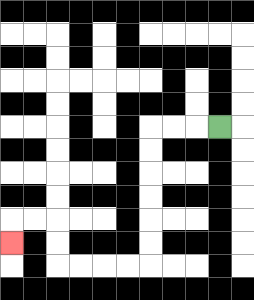{'start': '[9, 5]', 'end': '[0, 10]', 'path_directions': 'L,L,L,D,D,D,D,D,D,L,L,L,L,U,U,L,L,D', 'path_coordinates': '[[9, 5], [8, 5], [7, 5], [6, 5], [6, 6], [6, 7], [6, 8], [6, 9], [6, 10], [6, 11], [5, 11], [4, 11], [3, 11], [2, 11], [2, 10], [2, 9], [1, 9], [0, 9], [0, 10]]'}